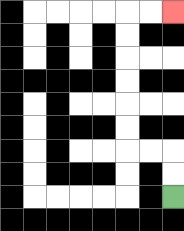{'start': '[7, 8]', 'end': '[7, 0]', 'path_directions': 'U,U,L,L,U,U,U,U,U,U,R,R', 'path_coordinates': '[[7, 8], [7, 7], [7, 6], [6, 6], [5, 6], [5, 5], [5, 4], [5, 3], [5, 2], [5, 1], [5, 0], [6, 0], [7, 0]]'}